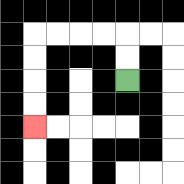{'start': '[5, 3]', 'end': '[1, 5]', 'path_directions': 'U,U,L,L,L,L,D,D,D,D', 'path_coordinates': '[[5, 3], [5, 2], [5, 1], [4, 1], [3, 1], [2, 1], [1, 1], [1, 2], [1, 3], [1, 4], [1, 5]]'}